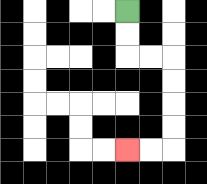{'start': '[5, 0]', 'end': '[5, 6]', 'path_directions': 'D,D,R,R,D,D,D,D,L,L', 'path_coordinates': '[[5, 0], [5, 1], [5, 2], [6, 2], [7, 2], [7, 3], [7, 4], [7, 5], [7, 6], [6, 6], [5, 6]]'}